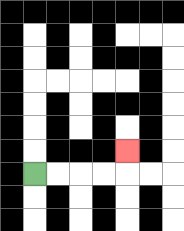{'start': '[1, 7]', 'end': '[5, 6]', 'path_directions': 'R,R,R,R,U', 'path_coordinates': '[[1, 7], [2, 7], [3, 7], [4, 7], [5, 7], [5, 6]]'}